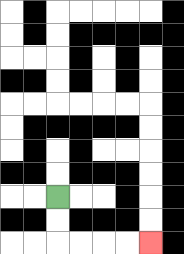{'start': '[2, 8]', 'end': '[6, 10]', 'path_directions': 'D,D,R,R,R,R', 'path_coordinates': '[[2, 8], [2, 9], [2, 10], [3, 10], [4, 10], [5, 10], [6, 10]]'}